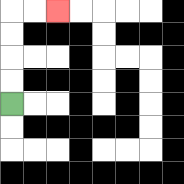{'start': '[0, 4]', 'end': '[2, 0]', 'path_directions': 'U,U,U,U,R,R', 'path_coordinates': '[[0, 4], [0, 3], [0, 2], [0, 1], [0, 0], [1, 0], [2, 0]]'}